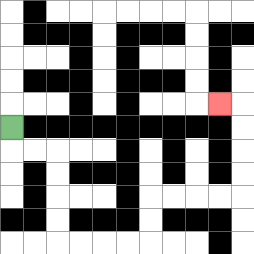{'start': '[0, 5]', 'end': '[9, 4]', 'path_directions': 'D,R,R,D,D,D,D,R,R,R,R,U,U,R,R,R,R,U,U,U,U,L', 'path_coordinates': '[[0, 5], [0, 6], [1, 6], [2, 6], [2, 7], [2, 8], [2, 9], [2, 10], [3, 10], [4, 10], [5, 10], [6, 10], [6, 9], [6, 8], [7, 8], [8, 8], [9, 8], [10, 8], [10, 7], [10, 6], [10, 5], [10, 4], [9, 4]]'}